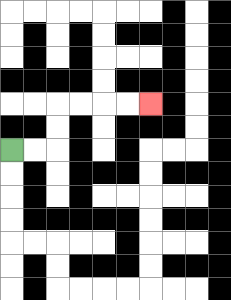{'start': '[0, 6]', 'end': '[6, 4]', 'path_directions': 'R,R,U,U,R,R,R,R', 'path_coordinates': '[[0, 6], [1, 6], [2, 6], [2, 5], [2, 4], [3, 4], [4, 4], [5, 4], [6, 4]]'}